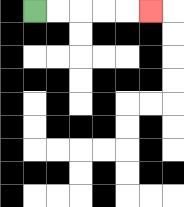{'start': '[1, 0]', 'end': '[6, 0]', 'path_directions': 'R,R,R,R,R', 'path_coordinates': '[[1, 0], [2, 0], [3, 0], [4, 0], [5, 0], [6, 0]]'}